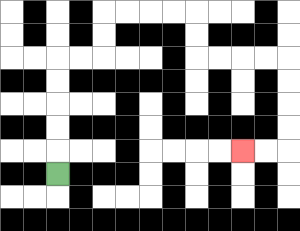{'start': '[2, 7]', 'end': '[10, 6]', 'path_directions': 'U,U,U,U,U,R,R,U,U,R,R,R,R,D,D,R,R,R,R,D,D,D,D,L,L', 'path_coordinates': '[[2, 7], [2, 6], [2, 5], [2, 4], [2, 3], [2, 2], [3, 2], [4, 2], [4, 1], [4, 0], [5, 0], [6, 0], [7, 0], [8, 0], [8, 1], [8, 2], [9, 2], [10, 2], [11, 2], [12, 2], [12, 3], [12, 4], [12, 5], [12, 6], [11, 6], [10, 6]]'}